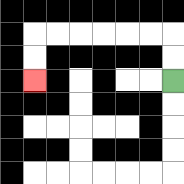{'start': '[7, 3]', 'end': '[1, 3]', 'path_directions': 'U,U,L,L,L,L,L,L,D,D', 'path_coordinates': '[[7, 3], [7, 2], [7, 1], [6, 1], [5, 1], [4, 1], [3, 1], [2, 1], [1, 1], [1, 2], [1, 3]]'}